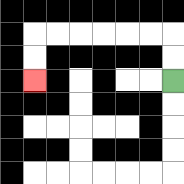{'start': '[7, 3]', 'end': '[1, 3]', 'path_directions': 'U,U,L,L,L,L,L,L,D,D', 'path_coordinates': '[[7, 3], [7, 2], [7, 1], [6, 1], [5, 1], [4, 1], [3, 1], [2, 1], [1, 1], [1, 2], [1, 3]]'}